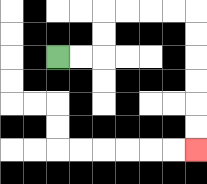{'start': '[2, 2]', 'end': '[8, 6]', 'path_directions': 'R,R,U,U,R,R,R,R,D,D,D,D,D,D', 'path_coordinates': '[[2, 2], [3, 2], [4, 2], [4, 1], [4, 0], [5, 0], [6, 0], [7, 0], [8, 0], [8, 1], [8, 2], [8, 3], [8, 4], [8, 5], [8, 6]]'}